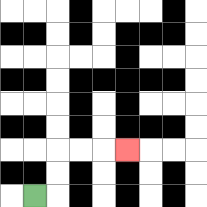{'start': '[1, 8]', 'end': '[5, 6]', 'path_directions': 'R,U,U,R,R,R', 'path_coordinates': '[[1, 8], [2, 8], [2, 7], [2, 6], [3, 6], [4, 6], [5, 6]]'}